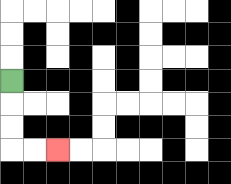{'start': '[0, 3]', 'end': '[2, 6]', 'path_directions': 'D,D,D,R,R', 'path_coordinates': '[[0, 3], [0, 4], [0, 5], [0, 6], [1, 6], [2, 6]]'}